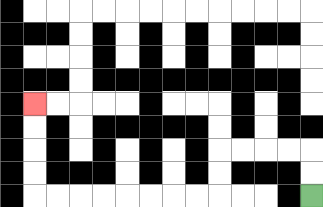{'start': '[13, 8]', 'end': '[1, 4]', 'path_directions': 'U,U,L,L,L,L,D,D,L,L,L,L,L,L,L,L,U,U,U,U', 'path_coordinates': '[[13, 8], [13, 7], [13, 6], [12, 6], [11, 6], [10, 6], [9, 6], [9, 7], [9, 8], [8, 8], [7, 8], [6, 8], [5, 8], [4, 8], [3, 8], [2, 8], [1, 8], [1, 7], [1, 6], [1, 5], [1, 4]]'}